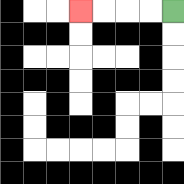{'start': '[7, 0]', 'end': '[3, 0]', 'path_directions': 'L,L,L,L', 'path_coordinates': '[[7, 0], [6, 0], [5, 0], [4, 0], [3, 0]]'}